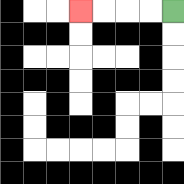{'start': '[7, 0]', 'end': '[3, 0]', 'path_directions': 'L,L,L,L', 'path_coordinates': '[[7, 0], [6, 0], [5, 0], [4, 0], [3, 0]]'}